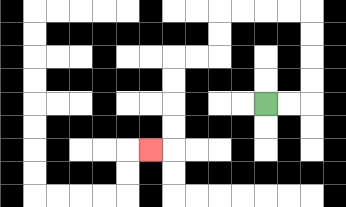{'start': '[11, 4]', 'end': '[6, 6]', 'path_directions': 'R,R,U,U,U,U,L,L,L,L,D,D,L,L,D,D,D,D,L', 'path_coordinates': '[[11, 4], [12, 4], [13, 4], [13, 3], [13, 2], [13, 1], [13, 0], [12, 0], [11, 0], [10, 0], [9, 0], [9, 1], [9, 2], [8, 2], [7, 2], [7, 3], [7, 4], [7, 5], [7, 6], [6, 6]]'}